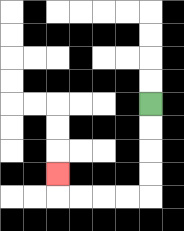{'start': '[6, 4]', 'end': '[2, 7]', 'path_directions': 'D,D,D,D,L,L,L,L,U', 'path_coordinates': '[[6, 4], [6, 5], [6, 6], [6, 7], [6, 8], [5, 8], [4, 8], [3, 8], [2, 8], [2, 7]]'}